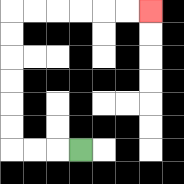{'start': '[3, 6]', 'end': '[6, 0]', 'path_directions': 'L,L,L,U,U,U,U,U,U,R,R,R,R,R,R', 'path_coordinates': '[[3, 6], [2, 6], [1, 6], [0, 6], [0, 5], [0, 4], [0, 3], [0, 2], [0, 1], [0, 0], [1, 0], [2, 0], [3, 0], [4, 0], [5, 0], [6, 0]]'}